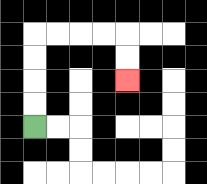{'start': '[1, 5]', 'end': '[5, 3]', 'path_directions': 'U,U,U,U,R,R,R,R,D,D', 'path_coordinates': '[[1, 5], [1, 4], [1, 3], [1, 2], [1, 1], [2, 1], [3, 1], [4, 1], [5, 1], [5, 2], [5, 3]]'}